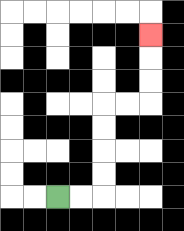{'start': '[2, 8]', 'end': '[6, 1]', 'path_directions': 'R,R,U,U,U,U,R,R,U,U,U', 'path_coordinates': '[[2, 8], [3, 8], [4, 8], [4, 7], [4, 6], [4, 5], [4, 4], [5, 4], [6, 4], [6, 3], [6, 2], [6, 1]]'}